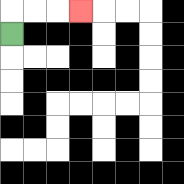{'start': '[0, 1]', 'end': '[3, 0]', 'path_directions': 'U,R,R,R', 'path_coordinates': '[[0, 1], [0, 0], [1, 0], [2, 0], [3, 0]]'}